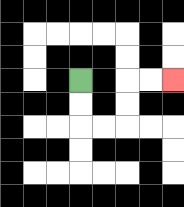{'start': '[3, 3]', 'end': '[7, 3]', 'path_directions': 'D,D,R,R,U,U,R,R', 'path_coordinates': '[[3, 3], [3, 4], [3, 5], [4, 5], [5, 5], [5, 4], [5, 3], [6, 3], [7, 3]]'}